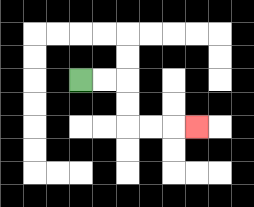{'start': '[3, 3]', 'end': '[8, 5]', 'path_directions': 'R,R,D,D,R,R,R', 'path_coordinates': '[[3, 3], [4, 3], [5, 3], [5, 4], [5, 5], [6, 5], [7, 5], [8, 5]]'}